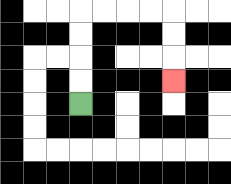{'start': '[3, 4]', 'end': '[7, 3]', 'path_directions': 'U,U,U,U,R,R,R,R,D,D,D', 'path_coordinates': '[[3, 4], [3, 3], [3, 2], [3, 1], [3, 0], [4, 0], [5, 0], [6, 0], [7, 0], [7, 1], [7, 2], [7, 3]]'}